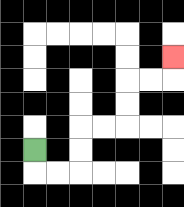{'start': '[1, 6]', 'end': '[7, 2]', 'path_directions': 'D,R,R,U,U,R,R,U,U,R,R,U', 'path_coordinates': '[[1, 6], [1, 7], [2, 7], [3, 7], [3, 6], [3, 5], [4, 5], [5, 5], [5, 4], [5, 3], [6, 3], [7, 3], [7, 2]]'}